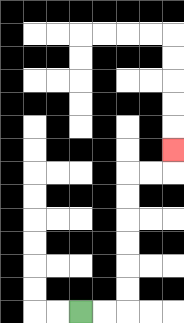{'start': '[3, 13]', 'end': '[7, 6]', 'path_directions': 'R,R,U,U,U,U,U,U,R,R,U', 'path_coordinates': '[[3, 13], [4, 13], [5, 13], [5, 12], [5, 11], [5, 10], [5, 9], [5, 8], [5, 7], [6, 7], [7, 7], [7, 6]]'}